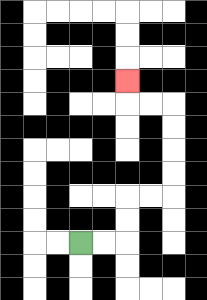{'start': '[3, 10]', 'end': '[5, 3]', 'path_directions': 'R,R,U,U,R,R,U,U,U,U,L,L,U', 'path_coordinates': '[[3, 10], [4, 10], [5, 10], [5, 9], [5, 8], [6, 8], [7, 8], [7, 7], [7, 6], [7, 5], [7, 4], [6, 4], [5, 4], [5, 3]]'}